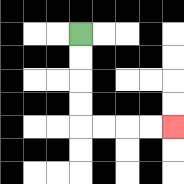{'start': '[3, 1]', 'end': '[7, 5]', 'path_directions': 'D,D,D,D,R,R,R,R', 'path_coordinates': '[[3, 1], [3, 2], [3, 3], [3, 4], [3, 5], [4, 5], [5, 5], [6, 5], [7, 5]]'}